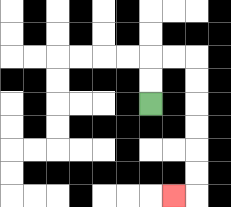{'start': '[6, 4]', 'end': '[7, 8]', 'path_directions': 'U,U,R,R,D,D,D,D,D,D,L', 'path_coordinates': '[[6, 4], [6, 3], [6, 2], [7, 2], [8, 2], [8, 3], [8, 4], [8, 5], [8, 6], [8, 7], [8, 8], [7, 8]]'}